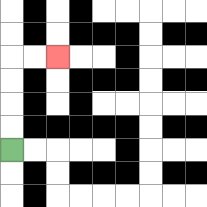{'start': '[0, 6]', 'end': '[2, 2]', 'path_directions': 'U,U,U,U,R,R', 'path_coordinates': '[[0, 6], [0, 5], [0, 4], [0, 3], [0, 2], [1, 2], [2, 2]]'}